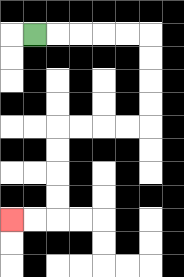{'start': '[1, 1]', 'end': '[0, 9]', 'path_directions': 'R,R,R,R,R,D,D,D,D,L,L,L,L,D,D,D,D,L,L', 'path_coordinates': '[[1, 1], [2, 1], [3, 1], [4, 1], [5, 1], [6, 1], [6, 2], [6, 3], [6, 4], [6, 5], [5, 5], [4, 5], [3, 5], [2, 5], [2, 6], [2, 7], [2, 8], [2, 9], [1, 9], [0, 9]]'}